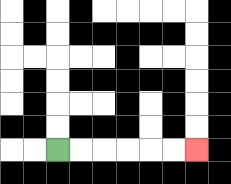{'start': '[2, 6]', 'end': '[8, 6]', 'path_directions': 'R,R,R,R,R,R', 'path_coordinates': '[[2, 6], [3, 6], [4, 6], [5, 6], [6, 6], [7, 6], [8, 6]]'}